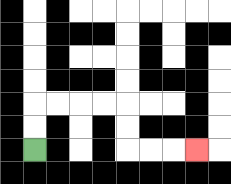{'start': '[1, 6]', 'end': '[8, 6]', 'path_directions': 'U,U,R,R,R,R,D,D,R,R,R', 'path_coordinates': '[[1, 6], [1, 5], [1, 4], [2, 4], [3, 4], [4, 4], [5, 4], [5, 5], [5, 6], [6, 6], [7, 6], [8, 6]]'}